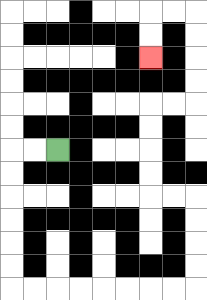{'start': '[2, 6]', 'end': '[6, 2]', 'path_directions': 'L,L,D,D,D,D,D,D,R,R,R,R,R,R,R,R,U,U,U,U,L,L,U,U,U,U,R,R,U,U,U,U,L,L,D,D', 'path_coordinates': '[[2, 6], [1, 6], [0, 6], [0, 7], [0, 8], [0, 9], [0, 10], [0, 11], [0, 12], [1, 12], [2, 12], [3, 12], [4, 12], [5, 12], [6, 12], [7, 12], [8, 12], [8, 11], [8, 10], [8, 9], [8, 8], [7, 8], [6, 8], [6, 7], [6, 6], [6, 5], [6, 4], [7, 4], [8, 4], [8, 3], [8, 2], [8, 1], [8, 0], [7, 0], [6, 0], [6, 1], [6, 2]]'}